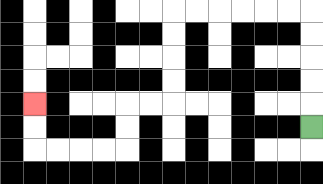{'start': '[13, 5]', 'end': '[1, 4]', 'path_directions': 'U,U,U,U,U,L,L,L,L,L,L,D,D,D,D,L,L,D,D,L,L,L,L,U,U', 'path_coordinates': '[[13, 5], [13, 4], [13, 3], [13, 2], [13, 1], [13, 0], [12, 0], [11, 0], [10, 0], [9, 0], [8, 0], [7, 0], [7, 1], [7, 2], [7, 3], [7, 4], [6, 4], [5, 4], [5, 5], [5, 6], [4, 6], [3, 6], [2, 6], [1, 6], [1, 5], [1, 4]]'}